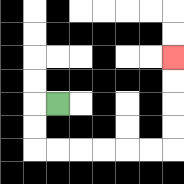{'start': '[2, 4]', 'end': '[7, 2]', 'path_directions': 'L,D,D,R,R,R,R,R,R,U,U,U,U', 'path_coordinates': '[[2, 4], [1, 4], [1, 5], [1, 6], [2, 6], [3, 6], [4, 6], [5, 6], [6, 6], [7, 6], [7, 5], [7, 4], [7, 3], [7, 2]]'}